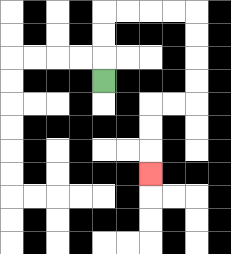{'start': '[4, 3]', 'end': '[6, 7]', 'path_directions': 'U,U,U,R,R,R,R,D,D,D,D,L,L,D,D,D', 'path_coordinates': '[[4, 3], [4, 2], [4, 1], [4, 0], [5, 0], [6, 0], [7, 0], [8, 0], [8, 1], [8, 2], [8, 3], [8, 4], [7, 4], [6, 4], [6, 5], [6, 6], [6, 7]]'}